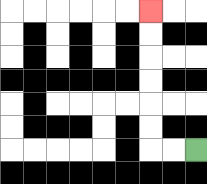{'start': '[8, 6]', 'end': '[6, 0]', 'path_directions': 'L,L,U,U,U,U,U,U', 'path_coordinates': '[[8, 6], [7, 6], [6, 6], [6, 5], [6, 4], [6, 3], [6, 2], [6, 1], [6, 0]]'}